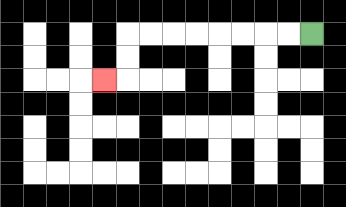{'start': '[13, 1]', 'end': '[4, 3]', 'path_directions': 'L,L,L,L,L,L,L,L,D,D,L', 'path_coordinates': '[[13, 1], [12, 1], [11, 1], [10, 1], [9, 1], [8, 1], [7, 1], [6, 1], [5, 1], [5, 2], [5, 3], [4, 3]]'}